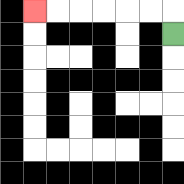{'start': '[7, 1]', 'end': '[1, 0]', 'path_directions': 'U,L,L,L,L,L,L', 'path_coordinates': '[[7, 1], [7, 0], [6, 0], [5, 0], [4, 0], [3, 0], [2, 0], [1, 0]]'}